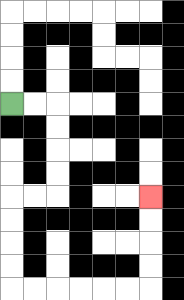{'start': '[0, 4]', 'end': '[6, 8]', 'path_directions': 'R,R,D,D,D,D,L,L,D,D,D,D,R,R,R,R,R,R,U,U,U,U', 'path_coordinates': '[[0, 4], [1, 4], [2, 4], [2, 5], [2, 6], [2, 7], [2, 8], [1, 8], [0, 8], [0, 9], [0, 10], [0, 11], [0, 12], [1, 12], [2, 12], [3, 12], [4, 12], [5, 12], [6, 12], [6, 11], [6, 10], [6, 9], [6, 8]]'}